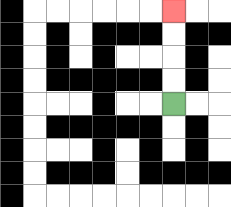{'start': '[7, 4]', 'end': '[7, 0]', 'path_directions': 'U,U,U,U', 'path_coordinates': '[[7, 4], [7, 3], [7, 2], [7, 1], [7, 0]]'}